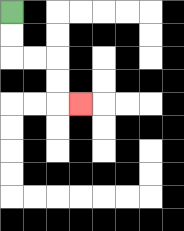{'start': '[0, 0]', 'end': '[3, 4]', 'path_directions': 'D,D,R,R,D,D,R', 'path_coordinates': '[[0, 0], [0, 1], [0, 2], [1, 2], [2, 2], [2, 3], [2, 4], [3, 4]]'}